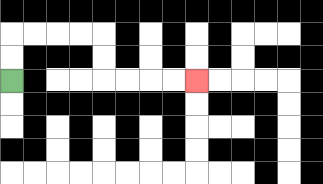{'start': '[0, 3]', 'end': '[8, 3]', 'path_directions': 'U,U,R,R,R,R,D,D,R,R,R,R', 'path_coordinates': '[[0, 3], [0, 2], [0, 1], [1, 1], [2, 1], [3, 1], [4, 1], [4, 2], [4, 3], [5, 3], [6, 3], [7, 3], [8, 3]]'}